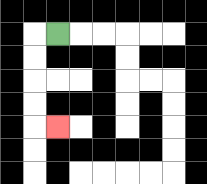{'start': '[2, 1]', 'end': '[2, 5]', 'path_directions': 'L,D,D,D,D,R', 'path_coordinates': '[[2, 1], [1, 1], [1, 2], [1, 3], [1, 4], [1, 5], [2, 5]]'}